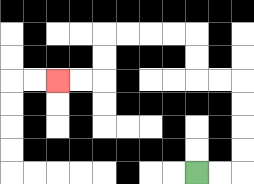{'start': '[8, 7]', 'end': '[2, 3]', 'path_directions': 'R,R,U,U,U,U,L,L,U,U,L,L,L,L,D,D,L,L', 'path_coordinates': '[[8, 7], [9, 7], [10, 7], [10, 6], [10, 5], [10, 4], [10, 3], [9, 3], [8, 3], [8, 2], [8, 1], [7, 1], [6, 1], [5, 1], [4, 1], [4, 2], [4, 3], [3, 3], [2, 3]]'}